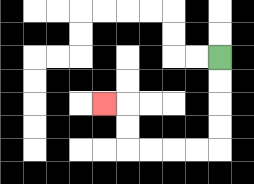{'start': '[9, 2]', 'end': '[4, 4]', 'path_directions': 'D,D,D,D,L,L,L,L,U,U,L', 'path_coordinates': '[[9, 2], [9, 3], [9, 4], [9, 5], [9, 6], [8, 6], [7, 6], [6, 6], [5, 6], [5, 5], [5, 4], [4, 4]]'}